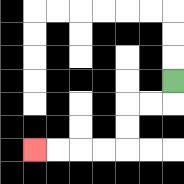{'start': '[7, 3]', 'end': '[1, 6]', 'path_directions': 'D,L,L,D,D,L,L,L,L', 'path_coordinates': '[[7, 3], [7, 4], [6, 4], [5, 4], [5, 5], [5, 6], [4, 6], [3, 6], [2, 6], [1, 6]]'}